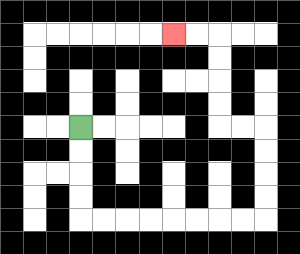{'start': '[3, 5]', 'end': '[7, 1]', 'path_directions': 'D,D,D,D,R,R,R,R,R,R,R,R,U,U,U,U,L,L,U,U,U,U,L,L', 'path_coordinates': '[[3, 5], [3, 6], [3, 7], [3, 8], [3, 9], [4, 9], [5, 9], [6, 9], [7, 9], [8, 9], [9, 9], [10, 9], [11, 9], [11, 8], [11, 7], [11, 6], [11, 5], [10, 5], [9, 5], [9, 4], [9, 3], [9, 2], [9, 1], [8, 1], [7, 1]]'}